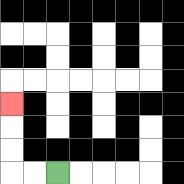{'start': '[2, 7]', 'end': '[0, 4]', 'path_directions': 'L,L,U,U,U', 'path_coordinates': '[[2, 7], [1, 7], [0, 7], [0, 6], [0, 5], [0, 4]]'}